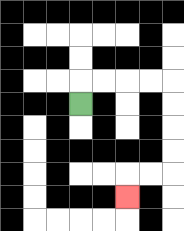{'start': '[3, 4]', 'end': '[5, 8]', 'path_directions': 'U,R,R,R,R,D,D,D,D,L,L,D', 'path_coordinates': '[[3, 4], [3, 3], [4, 3], [5, 3], [6, 3], [7, 3], [7, 4], [7, 5], [7, 6], [7, 7], [6, 7], [5, 7], [5, 8]]'}